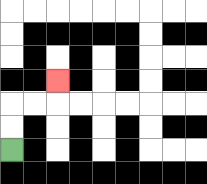{'start': '[0, 6]', 'end': '[2, 3]', 'path_directions': 'U,U,R,R,U', 'path_coordinates': '[[0, 6], [0, 5], [0, 4], [1, 4], [2, 4], [2, 3]]'}